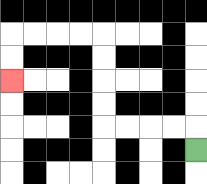{'start': '[8, 6]', 'end': '[0, 3]', 'path_directions': 'U,L,L,L,L,U,U,U,U,L,L,L,L,D,D', 'path_coordinates': '[[8, 6], [8, 5], [7, 5], [6, 5], [5, 5], [4, 5], [4, 4], [4, 3], [4, 2], [4, 1], [3, 1], [2, 1], [1, 1], [0, 1], [0, 2], [0, 3]]'}